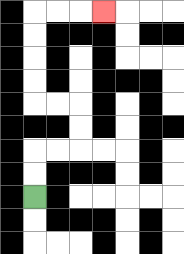{'start': '[1, 8]', 'end': '[4, 0]', 'path_directions': 'U,U,R,R,U,U,L,L,U,U,U,U,R,R,R', 'path_coordinates': '[[1, 8], [1, 7], [1, 6], [2, 6], [3, 6], [3, 5], [3, 4], [2, 4], [1, 4], [1, 3], [1, 2], [1, 1], [1, 0], [2, 0], [3, 0], [4, 0]]'}